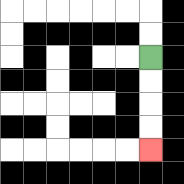{'start': '[6, 2]', 'end': '[6, 6]', 'path_directions': 'D,D,D,D', 'path_coordinates': '[[6, 2], [6, 3], [6, 4], [6, 5], [6, 6]]'}